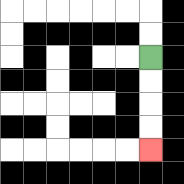{'start': '[6, 2]', 'end': '[6, 6]', 'path_directions': 'D,D,D,D', 'path_coordinates': '[[6, 2], [6, 3], [6, 4], [6, 5], [6, 6]]'}